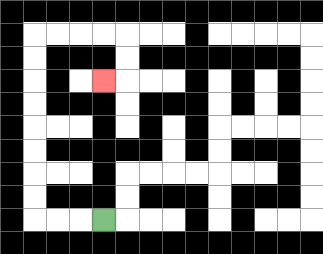{'start': '[4, 9]', 'end': '[4, 3]', 'path_directions': 'L,L,L,U,U,U,U,U,U,U,U,R,R,R,R,D,D,L', 'path_coordinates': '[[4, 9], [3, 9], [2, 9], [1, 9], [1, 8], [1, 7], [1, 6], [1, 5], [1, 4], [1, 3], [1, 2], [1, 1], [2, 1], [3, 1], [4, 1], [5, 1], [5, 2], [5, 3], [4, 3]]'}